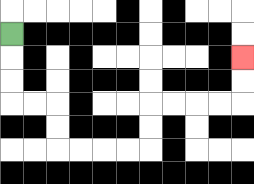{'start': '[0, 1]', 'end': '[10, 2]', 'path_directions': 'D,D,D,R,R,D,D,R,R,R,R,U,U,R,R,R,R,U,U', 'path_coordinates': '[[0, 1], [0, 2], [0, 3], [0, 4], [1, 4], [2, 4], [2, 5], [2, 6], [3, 6], [4, 6], [5, 6], [6, 6], [6, 5], [6, 4], [7, 4], [8, 4], [9, 4], [10, 4], [10, 3], [10, 2]]'}